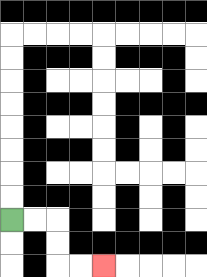{'start': '[0, 9]', 'end': '[4, 11]', 'path_directions': 'R,R,D,D,R,R', 'path_coordinates': '[[0, 9], [1, 9], [2, 9], [2, 10], [2, 11], [3, 11], [4, 11]]'}